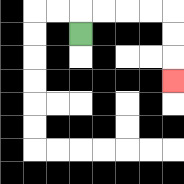{'start': '[3, 1]', 'end': '[7, 3]', 'path_directions': 'U,R,R,R,R,D,D,D', 'path_coordinates': '[[3, 1], [3, 0], [4, 0], [5, 0], [6, 0], [7, 0], [7, 1], [7, 2], [7, 3]]'}